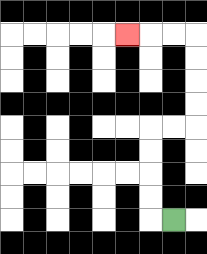{'start': '[7, 9]', 'end': '[5, 1]', 'path_directions': 'L,U,U,U,U,R,R,U,U,U,U,L,L,L', 'path_coordinates': '[[7, 9], [6, 9], [6, 8], [6, 7], [6, 6], [6, 5], [7, 5], [8, 5], [8, 4], [8, 3], [8, 2], [8, 1], [7, 1], [6, 1], [5, 1]]'}